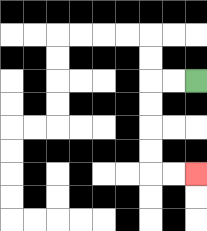{'start': '[8, 3]', 'end': '[8, 7]', 'path_directions': 'L,L,D,D,D,D,R,R', 'path_coordinates': '[[8, 3], [7, 3], [6, 3], [6, 4], [6, 5], [6, 6], [6, 7], [7, 7], [8, 7]]'}